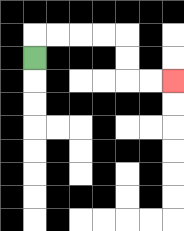{'start': '[1, 2]', 'end': '[7, 3]', 'path_directions': 'U,R,R,R,R,D,D,R,R', 'path_coordinates': '[[1, 2], [1, 1], [2, 1], [3, 1], [4, 1], [5, 1], [5, 2], [5, 3], [6, 3], [7, 3]]'}